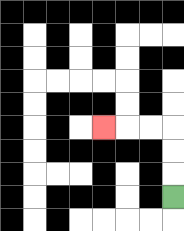{'start': '[7, 8]', 'end': '[4, 5]', 'path_directions': 'U,U,U,L,L,L', 'path_coordinates': '[[7, 8], [7, 7], [7, 6], [7, 5], [6, 5], [5, 5], [4, 5]]'}